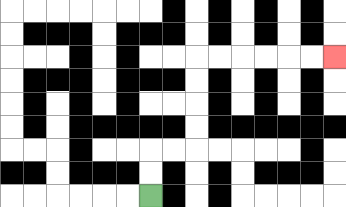{'start': '[6, 8]', 'end': '[14, 2]', 'path_directions': 'U,U,R,R,U,U,U,U,R,R,R,R,R,R', 'path_coordinates': '[[6, 8], [6, 7], [6, 6], [7, 6], [8, 6], [8, 5], [8, 4], [8, 3], [8, 2], [9, 2], [10, 2], [11, 2], [12, 2], [13, 2], [14, 2]]'}